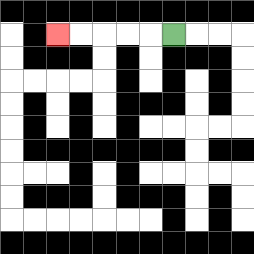{'start': '[7, 1]', 'end': '[2, 1]', 'path_directions': 'L,L,L,L,L', 'path_coordinates': '[[7, 1], [6, 1], [5, 1], [4, 1], [3, 1], [2, 1]]'}